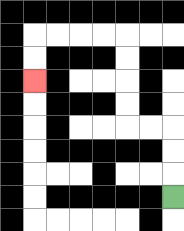{'start': '[7, 8]', 'end': '[1, 3]', 'path_directions': 'U,U,U,L,L,U,U,U,U,L,L,L,L,D,D', 'path_coordinates': '[[7, 8], [7, 7], [7, 6], [7, 5], [6, 5], [5, 5], [5, 4], [5, 3], [5, 2], [5, 1], [4, 1], [3, 1], [2, 1], [1, 1], [1, 2], [1, 3]]'}